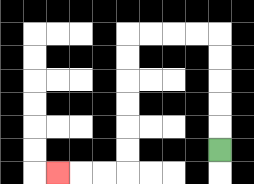{'start': '[9, 6]', 'end': '[2, 7]', 'path_directions': 'U,U,U,U,U,L,L,L,L,D,D,D,D,D,D,L,L,L', 'path_coordinates': '[[9, 6], [9, 5], [9, 4], [9, 3], [9, 2], [9, 1], [8, 1], [7, 1], [6, 1], [5, 1], [5, 2], [5, 3], [5, 4], [5, 5], [5, 6], [5, 7], [4, 7], [3, 7], [2, 7]]'}